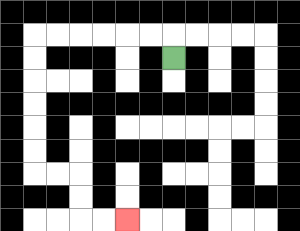{'start': '[7, 2]', 'end': '[5, 9]', 'path_directions': 'U,L,L,L,L,L,L,D,D,D,D,D,D,R,R,D,D,R,R', 'path_coordinates': '[[7, 2], [7, 1], [6, 1], [5, 1], [4, 1], [3, 1], [2, 1], [1, 1], [1, 2], [1, 3], [1, 4], [1, 5], [1, 6], [1, 7], [2, 7], [3, 7], [3, 8], [3, 9], [4, 9], [5, 9]]'}